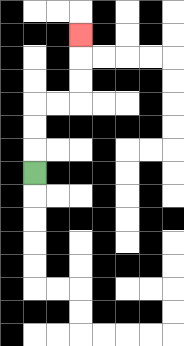{'start': '[1, 7]', 'end': '[3, 1]', 'path_directions': 'U,U,U,R,R,U,U,U', 'path_coordinates': '[[1, 7], [1, 6], [1, 5], [1, 4], [2, 4], [3, 4], [3, 3], [3, 2], [3, 1]]'}